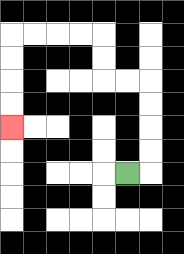{'start': '[5, 7]', 'end': '[0, 5]', 'path_directions': 'R,U,U,U,U,L,L,U,U,L,L,L,L,D,D,D,D', 'path_coordinates': '[[5, 7], [6, 7], [6, 6], [6, 5], [6, 4], [6, 3], [5, 3], [4, 3], [4, 2], [4, 1], [3, 1], [2, 1], [1, 1], [0, 1], [0, 2], [0, 3], [0, 4], [0, 5]]'}